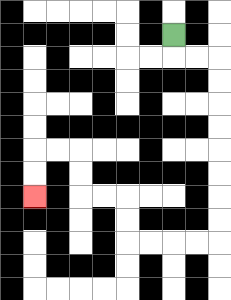{'start': '[7, 1]', 'end': '[1, 8]', 'path_directions': 'D,R,R,D,D,D,D,D,D,D,D,L,L,L,L,U,U,L,L,U,U,L,L,D,D', 'path_coordinates': '[[7, 1], [7, 2], [8, 2], [9, 2], [9, 3], [9, 4], [9, 5], [9, 6], [9, 7], [9, 8], [9, 9], [9, 10], [8, 10], [7, 10], [6, 10], [5, 10], [5, 9], [5, 8], [4, 8], [3, 8], [3, 7], [3, 6], [2, 6], [1, 6], [1, 7], [1, 8]]'}